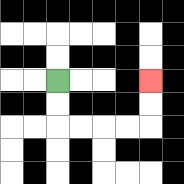{'start': '[2, 3]', 'end': '[6, 3]', 'path_directions': 'D,D,R,R,R,R,U,U', 'path_coordinates': '[[2, 3], [2, 4], [2, 5], [3, 5], [4, 5], [5, 5], [6, 5], [6, 4], [6, 3]]'}